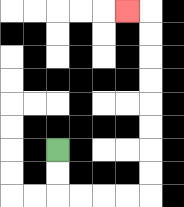{'start': '[2, 6]', 'end': '[5, 0]', 'path_directions': 'D,D,R,R,R,R,U,U,U,U,U,U,U,U,L', 'path_coordinates': '[[2, 6], [2, 7], [2, 8], [3, 8], [4, 8], [5, 8], [6, 8], [6, 7], [6, 6], [6, 5], [6, 4], [6, 3], [6, 2], [6, 1], [6, 0], [5, 0]]'}